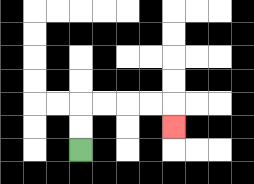{'start': '[3, 6]', 'end': '[7, 5]', 'path_directions': 'U,U,R,R,R,R,D', 'path_coordinates': '[[3, 6], [3, 5], [3, 4], [4, 4], [5, 4], [6, 4], [7, 4], [7, 5]]'}